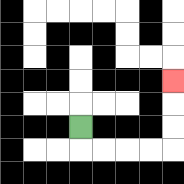{'start': '[3, 5]', 'end': '[7, 3]', 'path_directions': 'D,R,R,R,R,U,U,U', 'path_coordinates': '[[3, 5], [3, 6], [4, 6], [5, 6], [6, 6], [7, 6], [7, 5], [7, 4], [7, 3]]'}